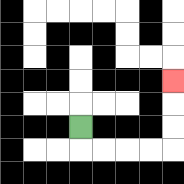{'start': '[3, 5]', 'end': '[7, 3]', 'path_directions': 'D,R,R,R,R,U,U,U', 'path_coordinates': '[[3, 5], [3, 6], [4, 6], [5, 6], [6, 6], [7, 6], [7, 5], [7, 4], [7, 3]]'}